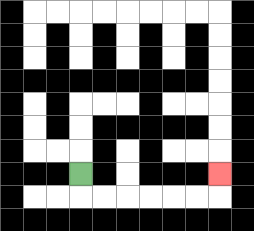{'start': '[3, 7]', 'end': '[9, 7]', 'path_directions': 'D,R,R,R,R,R,R,U', 'path_coordinates': '[[3, 7], [3, 8], [4, 8], [5, 8], [6, 8], [7, 8], [8, 8], [9, 8], [9, 7]]'}